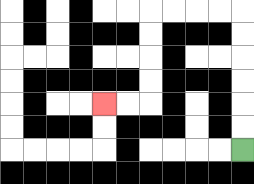{'start': '[10, 6]', 'end': '[4, 4]', 'path_directions': 'U,U,U,U,U,U,L,L,L,L,D,D,D,D,L,L', 'path_coordinates': '[[10, 6], [10, 5], [10, 4], [10, 3], [10, 2], [10, 1], [10, 0], [9, 0], [8, 0], [7, 0], [6, 0], [6, 1], [6, 2], [6, 3], [6, 4], [5, 4], [4, 4]]'}